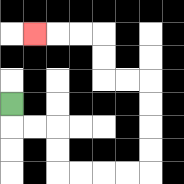{'start': '[0, 4]', 'end': '[1, 1]', 'path_directions': 'D,R,R,D,D,R,R,R,R,U,U,U,U,L,L,U,U,L,L,L', 'path_coordinates': '[[0, 4], [0, 5], [1, 5], [2, 5], [2, 6], [2, 7], [3, 7], [4, 7], [5, 7], [6, 7], [6, 6], [6, 5], [6, 4], [6, 3], [5, 3], [4, 3], [4, 2], [4, 1], [3, 1], [2, 1], [1, 1]]'}